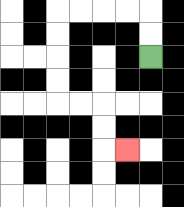{'start': '[6, 2]', 'end': '[5, 6]', 'path_directions': 'U,U,L,L,L,L,D,D,D,D,R,R,D,D,R', 'path_coordinates': '[[6, 2], [6, 1], [6, 0], [5, 0], [4, 0], [3, 0], [2, 0], [2, 1], [2, 2], [2, 3], [2, 4], [3, 4], [4, 4], [4, 5], [4, 6], [5, 6]]'}